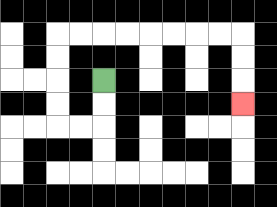{'start': '[4, 3]', 'end': '[10, 4]', 'path_directions': 'D,D,L,L,U,U,U,U,R,R,R,R,R,R,R,R,D,D,D', 'path_coordinates': '[[4, 3], [4, 4], [4, 5], [3, 5], [2, 5], [2, 4], [2, 3], [2, 2], [2, 1], [3, 1], [4, 1], [5, 1], [6, 1], [7, 1], [8, 1], [9, 1], [10, 1], [10, 2], [10, 3], [10, 4]]'}